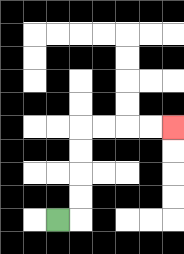{'start': '[2, 9]', 'end': '[7, 5]', 'path_directions': 'R,U,U,U,U,R,R,R,R', 'path_coordinates': '[[2, 9], [3, 9], [3, 8], [3, 7], [3, 6], [3, 5], [4, 5], [5, 5], [6, 5], [7, 5]]'}